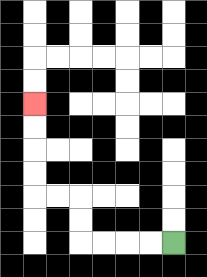{'start': '[7, 10]', 'end': '[1, 4]', 'path_directions': 'L,L,L,L,U,U,L,L,U,U,U,U', 'path_coordinates': '[[7, 10], [6, 10], [5, 10], [4, 10], [3, 10], [3, 9], [3, 8], [2, 8], [1, 8], [1, 7], [1, 6], [1, 5], [1, 4]]'}